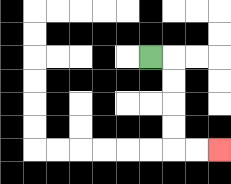{'start': '[6, 2]', 'end': '[9, 6]', 'path_directions': 'R,D,D,D,D,R,R', 'path_coordinates': '[[6, 2], [7, 2], [7, 3], [7, 4], [7, 5], [7, 6], [8, 6], [9, 6]]'}